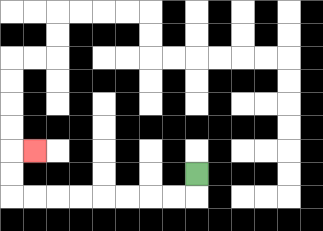{'start': '[8, 7]', 'end': '[1, 6]', 'path_directions': 'D,L,L,L,L,L,L,L,L,U,U,R', 'path_coordinates': '[[8, 7], [8, 8], [7, 8], [6, 8], [5, 8], [4, 8], [3, 8], [2, 8], [1, 8], [0, 8], [0, 7], [0, 6], [1, 6]]'}